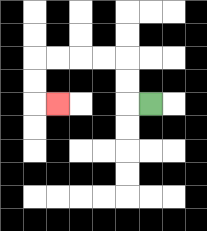{'start': '[6, 4]', 'end': '[2, 4]', 'path_directions': 'L,U,U,L,L,L,L,D,D,R', 'path_coordinates': '[[6, 4], [5, 4], [5, 3], [5, 2], [4, 2], [3, 2], [2, 2], [1, 2], [1, 3], [1, 4], [2, 4]]'}